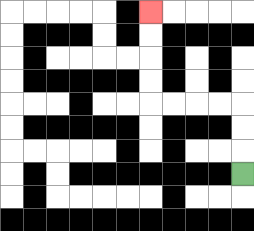{'start': '[10, 7]', 'end': '[6, 0]', 'path_directions': 'U,U,U,L,L,L,L,U,U,U,U', 'path_coordinates': '[[10, 7], [10, 6], [10, 5], [10, 4], [9, 4], [8, 4], [7, 4], [6, 4], [6, 3], [6, 2], [6, 1], [6, 0]]'}